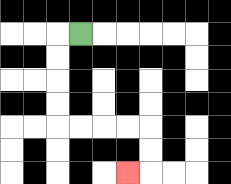{'start': '[3, 1]', 'end': '[5, 7]', 'path_directions': 'L,D,D,D,D,R,R,R,R,D,D,L', 'path_coordinates': '[[3, 1], [2, 1], [2, 2], [2, 3], [2, 4], [2, 5], [3, 5], [4, 5], [5, 5], [6, 5], [6, 6], [6, 7], [5, 7]]'}